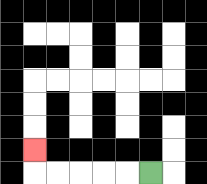{'start': '[6, 7]', 'end': '[1, 6]', 'path_directions': 'L,L,L,L,L,U', 'path_coordinates': '[[6, 7], [5, 7], [4, 7], [3, 7], [2, 7], [1, 7], [1, 6]]'}